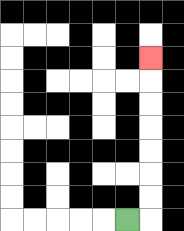{'start': '[5, 9]', 'end': '[6, 2]', 'path_directions': 'R,U,U,U,U,U,U,U', 'path_coordinates': '[[5, 9], [6, 9], [6, 8], [6, 7], [6, 6], [6, 5], [6, 4], [6, 3], [6, 2]]'}